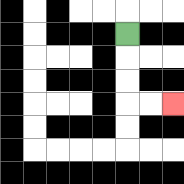{'start': '[5, 1]', 'end': '[7, 4]', 'path_directions': 'D,D,D,R,R', 'path_coordinates': '[[5, 1], [5, 2], [5, 3], [5, 4], [6, 4], [7, 4]]'}